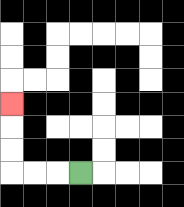{'start': '[3, 7]', 'end': '[0, 4]', 'path_directions': 'L,L,L,U,U,U', 'path_coordinates': '[[3, 7], [2, 7], [1, 7], [0, 7], [0, 6], [0, 5], [0, 4]]'}